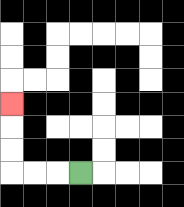{'start': '[3, 7]', 'end': '[0, 4]', 'path_directions': 'L,L,L,U,U,U', 'path_coordinates': '[[3, 7], [2, 7], [1, 7], [0, 7], [0, 6], [0, 5], [0, 4]]'}